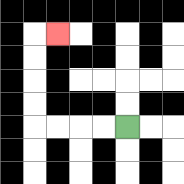{'start': '[5, 5]', 'end': '[2, 1]', 'path_directions': 'L,L,L,L,U,U,U,U,R', 'path_coordinates': '[[5, 5], [4, 5], [3, 5], [2, 5], [1, 5], [1, 4], [1, 3], [1, 2], [1, 1], [2, 1]]'}